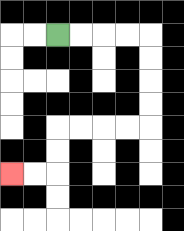{'start': '[2, 1]', 'end': '[0, 7]', 'path_directions': 'R,R,R,R,D,D,D,D,L,L,L,L,D,D,L,L', 'path_coordinates': '[[2, 1], [3, 1], [4, 1], [5, 1], [6, 1], [6, 2], [6, 3], [6, 4], [6, 5], [5, 5], [4, 5], [3, 5], [2, 5], [2, 6], [2, 7], [1, 7], [0, 7]]'}